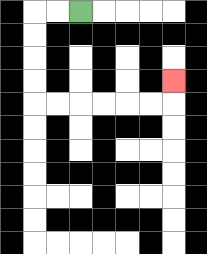{'start': '[3, 0]', 'end': '[7, 3]', 'path_directions': 'L,L,D,D,D,D,R,R,R,R,R,R,U', 'path_coordinates': '[[3, 0], [2, 0], [1, 0], [1, 1], [1, 2], [1, 3], [1, 4], [2, 4], [3, 4], [4, 4], [5, 4], [6, 4], [7, 4], [7, 3]]'}